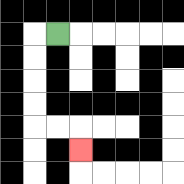{'start': '[2, 1]', 'end': '[3, 6]', 'path_directions': 'L,D,D,D,D,R,R,D', 'path_coordinates': '[[2, 1], [1, 1], [1, 2], [1, 3], [1, 4], [1, 5], [2, 5], [3, 5], [3, 6]]'}